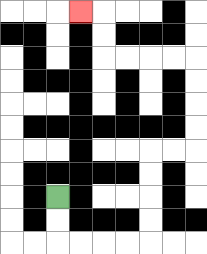{'start': '[2, 8]', 'end': '[3, 0]', 'path_directions': 'D,D,R,R,R,R,U,U,U,U,R,R,U,U,U,U,L,L,L,L,U,U,L', 'path_coordinates': '[[2, 8], [2, 9], [2, 10], [3, 10], [4, 10], [5, 10], [6, 10], [6, 9], [6, 8], [6, 7], [6, 6], [7, 6], [8, 6], [8, 5], [8, 4], [8, 3], [8, 2], [7, 2], [6, 2], [5, 2], [4, 2], [4, 1], [4, 0], [3, 0]]'}